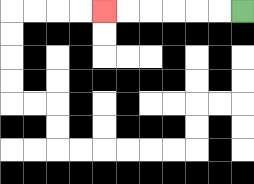{'start': '[10, 0]', 'end': '[4, 0]', 'path_directions': 'L,L,L,L,L,L', 'path_coordinates': '[[10, 0], [9, 0], [8, 0], [7, 0], [6, 0], [5, 0], [4, 0]]'}